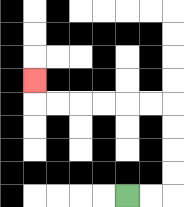{'start': '[5, 8]', 'end': '[1, 3]', 'path_directions': 'R,R,U,U,U,U,L,L,L,L,L,L,U', 'path_coordinates': '[[5, 8], [6, 8], [7, 8], [7, 7], [7, 6], [7, 5], [7, 4], [6, 4], [5, 4], [4, 4], [3, 4], [2, 4], [1, 4], [1, 3]]'}